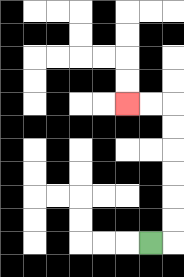{'start': '[6, 10]', 'end': '[5, 4]', 'path_directions': 'R,U,U,U,U,U,U,L,L', 'path_coordinates': '[[6, 10], [7, 10], [7, 9], [7, 8], [7, 7], [7, 6], [7, 5], [7, 4], [6, 4], [5, 4]]'}